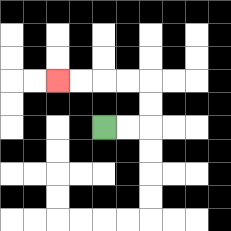{'start': '[4, 5]', 'end': '[2, 3]', 'path_directions': 'R,R,U,U,L,L,L,L', 'path_coordinates': '[[4, 5], [5, 5], [6, 5], [6, 4], [6, 3], [5, 3], [4, 3], [3, 3], [2, 3]]'}